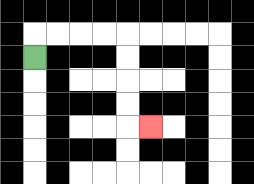{'start': '[1, 2]', 'end': '[6, 5]', 'path_directions': 'U,R,R,R,R,D,D,D,D,R', 'path_coordinates': '[[1, 2], [1, 1], [2, 1], [3, 1], [4, 1], [5, 1], [5, 2], [5, 3], [5, 4], [5, 5], [6, 5]]'}